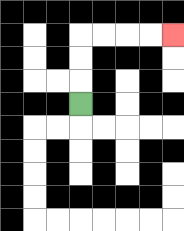{'start': '[3, 4]', 'end': '[7, 1]', 'path_directions': 'U,U,U,R,R,R,R', 'path_coordinates': '[[3, 4], [3, 3], [3, 2], [3, 1], [4, 1], [5, 1], [6, 1], [7, 1]]'}